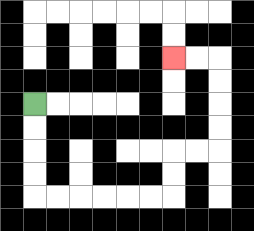{'start': '[1, 4]', 'end': '[7, 2]', 'path_directions': 'D,D,D,D,R,R,R,R,R,R,U,U,R,R,U,U,U,U,L,L', 'path_coordinates': '[[1, 4], [1, 5], [1, 6], [1, 7], [1, 8], [2, 8], [3, 8], [4, 8], [5, 8], [6, 8], [7, 8], [7, 7], [7, 6], [8, 6], [9, 6], [9, 5], [9, 4], [9, 3], [9, 2], [8, 2], [7, 2]]'}